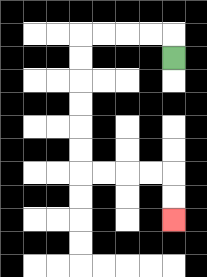{'start': '[7, 2]', 'end': '[7, 9]', 'path_directions': 'U,L,L,L,L,D,D,D,D,D,D,R,R,R,R,D,D', 'path_coordinates': '[[7, 2], [7, 1], [6, 1], [5, 1], [4, 1], [3, 1], [3, 2], [3, 3], [3, 4], [3, 5], [3, 6], [3, 7], [4, 7], [5, 7], [6, 7], [7, 7], [7, 8], [7, 9]]'}